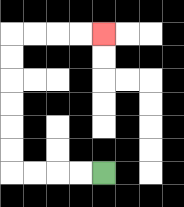{'start': '[4, 7]', 'end': '[4, 1]', 'path_directions': 'L,L,L,L,U,U,U,U,U,U,R,R,R,R', 'path_coordinates': '[[4, 7], [3, 7], [2, 7], [1, 7], [0, 7], [0, 6], [0, 5], [0, 4], [0, 3], [0, 2], [0, 1], [1, 1], [2, 1], [3, 1], [4, 1]]'}